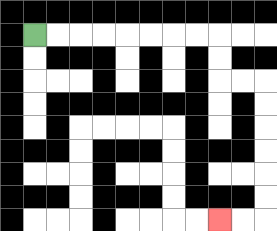{'start': '[1, 1]', 'end': '[9, 9]', 'path_directions': 'R,R,R,R,R,R,R,R,D,D,R,R,D,D,D,D,D,D,L,L', 'path_coordinates': '[[1, 1], [2, 1], [3, 1], [4, 1], [5, 1], [6, 1], [7, 1], [8, 1], [9, 1], [9, 2], [9, 3], [10, 3], [11, 3], [11, 4], [11, 5], [11, 6], [11, 7], [11, 8], [11, 9], [10, 9], [9, 9]]'}